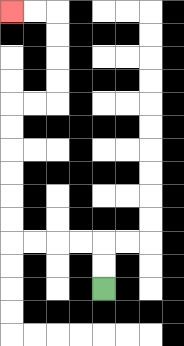{'start': '[4, 12]', 'end': '[0, 0]', 'path_directions': 'U,U,L,L,L,L,U,U,U,U,U,U,R,R,U,U,U,U,L,L', 'path_coordinates': '[[4, 12], [4, 11], [4, 10], [3, 10], [2, 10], [1, 10], [0, 10], [0, 9], [0, 8], [0, 7], [0, 6], [0, 5], [0, 4], [1, 4], [2, 4], [2, 3], [2, 2], [2, 1], [2, 0], [1, 0], [0, 0]]'}